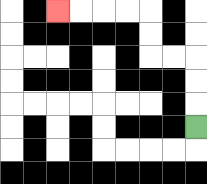{'start': '[8, 5]', 'end': '[2, 0]', 'path_directions': 'U,U,U,L,L,U,U,L,L,L,L', 'path_coordinates': '[[8, 5], [8, 4], [8, 3], [8, 2], [7, 2], [6, 2], [6, 1], [6, 0], [5, 0], [4, 0], [3, 0], [2, 0]]'}